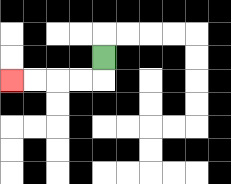{'start': '[4, 2]', 'end': '[0, 3]', 'path_directions': 'D,L,L,L,L', 'path_coordinates': '[[4, 2], [4, 3], [3, 3], [2, 3], [1, 3], [0, 3]]'}